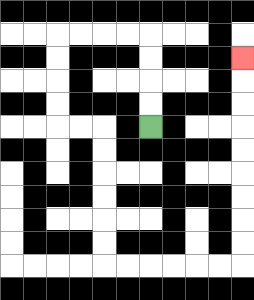{'start': '[6, 5]', 'end': '[10, 2]', 'path_directions': 'U,U,U,U,L,L,L,L,D,D,D,D,R,R,D,D,D,D,D,D,R,R,R,R,R,R,U,U,U,U,U,U,U,U,U', 'path_coordinates': '[[6, 5], [6, 4], [6, 3], [6, 2], [6, 1], [5, 1], [4, 1], [3, 1], [2, 1], [2, 2], [2, 3], [2, 4], [2, 5], [3, 5], [4, 5], [4, 6], [4, 7], [4, 8], [4, 9], [4, 10], [4, 11], [5, 11], [6, 11], [7, 11], [8, 11], [9, 11], [10, 11], [10, 10], [10, 9], [10, 8], [10, 7], [10, 6], [10, 5], [10, 4], [10, 3], [10, 2]]'}